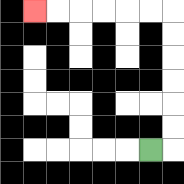{'start': '[6, 6]', 'end': '[1, 0]', 'path_directions': 'R,U,U,U,U,U,U,L,L,L,L,L,L', 'path_coordinates': '[[6, 6], [7, 6], [7, 5], [7, 4], [7, 3], [7, 2], [7, 1], [7, 0], [6, 0], [5, 0], [4, 0], [3, 0], [2, 0], [1, 0]]'}